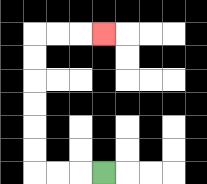{'start': '[4, 7]', 'end': '[4, 1]', 'path_directions': 'L,L,L,U,U,U,U,U,U,R,R,R', 'path_coordinates': '[[4, 7], [3, 7], [2, 7], [1, 7], [1, 6], [1, 5], [1, 4], [1, 3], [1, 2], [1, 1], [2, 1], [3, 1], [4, 1]]'}